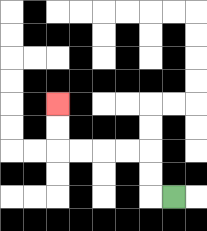{'start': '[7, 8]', 'end': '[2, 4]', 'path_directions': 'L,U,U,L,L,L,L,U,U', 'path_coordinates': '[[7, 8], [6, 8], [6, 7], [6, 6], [5, 6], [4, 6], [3, 6], [2, 6], [2, 5], [2, 4]]'}